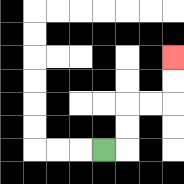{'start': '[4, 6]', 'end': '[7, 2]', 'path_directions': 'R,U,U,R,R,U,U', 'path_coordinates': '[[4, 6], [5, 6], [5, 5], [5, 4], [6, 4], [7, 4], [7, 3], [7, 2]]'}